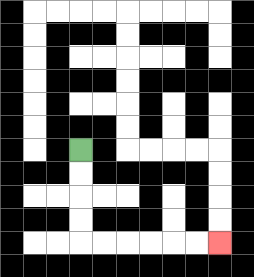{'start': '[3, 6]', 'end': '[9, 10]', 'path_directions': 'D,D,D,D,R,R,R,R,R,R', 'path_coordinates': '[[3, 6], [3, 7], [3, 8], [3, 9], [3, 10], [4, 10], [5, 10], [6, 10], [7, 10], [8, 10], [9, 10]]'}